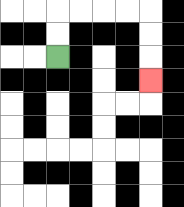{'start': '[2, 2]', 'end': '[6, 3]', 'path_directions': 'U,U,R,R,R,R,D,D,D', 'path_coordinates': '[[2, 2], [2, 1], [2, 0], [3, 0], [4, 0], [5, 0], [6, 0], [6, 1], [6, 2], [6, 3]]'}